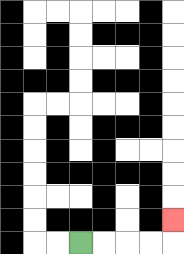{'start': '[3, 10]', 'end': '[7, 9]', 'path_directions': 'R,R,R,R,U', 'path_coordinates': '[[3, 10], [4, 10], [5, 10], [6, 10], [7, 10], [7, 9]]'}